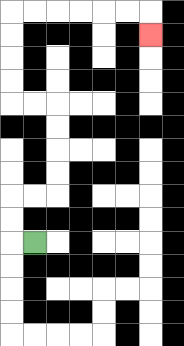{'start': '[1, 10]', 'end': '[6, 1]', 'path_directions': 'L,U,U,R,R,U,U,U,U,L,L,U,U,U,U,R,R,R,R,R,R,D', 'path_coordinates': '[[1, 10], [0, 10], [0, 9], [0, 8], [1, 8], [2, 8], [2, 7], [2, 6], [2, 5], [2, 4], [1, 4], [0, 4], [0, 3], [0, 2], [0, 1], [0, 0], [1, 0], [2, 0], [3, 0], [4, 0], [5, 0], [6, 0], [6, 1]]'}